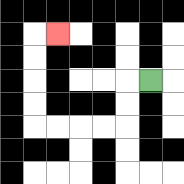{'start': '[6, 3]', 'end': '[2, 1]', 'path_directions': 'L,D,D,L,L,L,L,U,U,U,U,R', 'path_coordinates': '[[6, 3], [5, 3], [5, 4], [5, 5], [4, 5], [3, 5], [2, 5], [1, 5], [1, 4], [1, 3], [1, 2], [1, 1], [2, 1]]'}